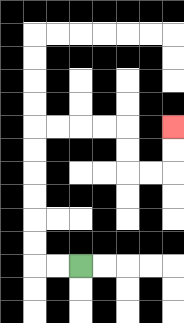{'start': '[3, 11]', 'end': '[7, 5]', 'path_directions': 'L,L,U,U,U,U,U,U,R,R,R,R,D,D,R,R,U,U', 'path_coordinates': '[[3, 11], [2, 11], [1, 11], [1, 10], [1, 9], [1, 8], [1, 7], [1, 6], [1, 5], [2, 5], [3, 5], [4, 5], [5, 5], [5, 6], [5, 7], [6, 7], [7, 7], [7, 6], [7, 5]]'}